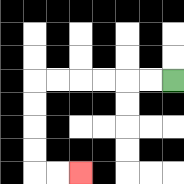{'start': '[7, 3]', 'end': '[3, 7]', 'path_directions': 'L,L,L,L,L,L,D,D,D,D,R,R', 'path_coordinates': '[[7, 3], [6, 3], [5, 3], [4, 3], [3, 3], [2, 3], [1, 3], [1, 4], [1, 5], [1, 6], [1, 7], [2, 7], [3, 7]]'}